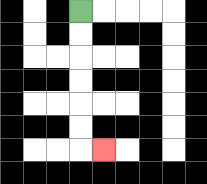{'start': '[3, 0]', 'end': '[4, 6]', 'path_directions': 'D,D,D,D,D,D,R', 'path_coordinates': '[[3, 0], [3, 1], [3, 2], [3, 3], [3, 4], [3, 5], [3, 6], [4, 6]]'}